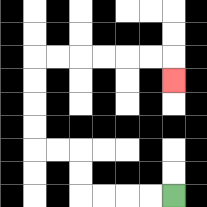{'start': '[7, 8]', 'end': '[7, 3]', 'path_directions': 'L,L,L,L,U,U,L,L,U,U,U,U,R,R,R,R,R,R,D', 'path_coordinates': '[[7, 8], [6, 8], [5, 8], [4, 8], [3, 8], [3, 7], [3, 6], [2, 6], [1, 6], [1, 5], [1, 4], [1, 3], [1, 2], [2, 2], [3, 2], [4, 2], [5, 2], [6, 2], [7, 2], [7, 3]]'}